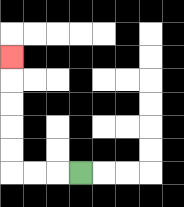{'start': '[3, 7]', 'end': '[0, 2]', 'path_directions': 'L,L,L,U,U,U,U,U', 'path_coordinates': '[[3, 7], [2, 7], [1, 7], [0, 7], [0, 6], [0, 5], [0, 4], [0, 3], [0, 2]]'}